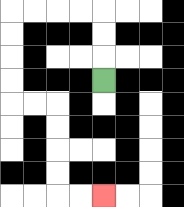{'start': '[4, 3]', 'end': '[4, 8]', 'path_directions': 'U,U,U,L,L,L,L,D,D,D,D,R,R,D,D,D,D,R,R', 'path_coordinates': '[[4, 3], [4, 2], [4, 1], [4, 0], [3, 0], [2, 0], [1, 0], [0, 0], [0, 1], [0, 2], [0, 3], [0, 4], [1, 4], [2, 4], [2, 5], [2, 6], [2, 7], [2, 8], [3, 8], [4, 8]]'}